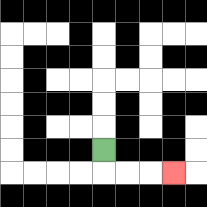{'start': '[4, 6]', 'end': '[7, 7]', 'path_directions': 'D,R,R,R', 'path_coordinates': '[[4, 6], [4, 7], [5, 7], [6, 7], [7, 7]]'}